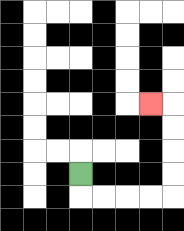{'start': '[3, 7]', 'end': '[6, 4]', 'path_directions': 'D,R,R,R,R,U,U,U,U,L', 'path_coordinates': '[[3, 7], [3, 8], [4, 8], [5, 8], [6, 8], [7, 8], [7, 7], [7, 6], [7, 5], [7, 4], [6, 4]]'}